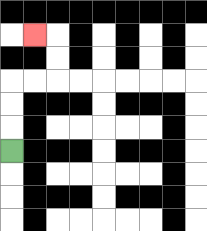{'start': '[0, 6]', 'end': '[1, 1]', 'path_directions': 'U,U,U,R,R,U,U,L', 'path_coordinates': '[[0, 6], [0, 5], [0, 4], [0, 3], [1, 3], [2, 3], [2, 2], [2, 1], [1, 1]]'}